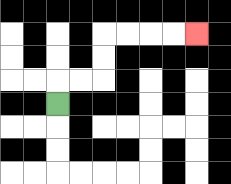{'start': '[2, 4]', 'end': '[8, 1]', 'path_directions': 'U,R,R,U,U,R,R,R,R', 'path_coordinates': '[[2, 4], [2, 3], [3, 3], [4, 3], [4, 2], [4, 1], [5, 1], [6, 1], [7, 1], [8, 1]]'}